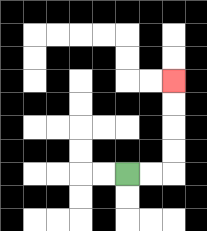{'start': '[5, 7]', 'end': '[7, 3]', 'path_directions': 'R,R,U,U,U,U', 'path_coordinates': '[[5, 7], [6, 7], [7, 7], [7, 6], [7, 5], [7, 4], [7, 3]]'}